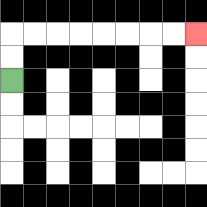{'start': '[0, 3]', 'end': '[8, 1]', 'path_directions': 'U,U,R,R,R,R,R,R,R,R', 'path_coordinates': '[[0, 3], [0, 2], [0, 1], [1, 1], [2, 1], [3, 1], [4, 1], [5, 1], [6, 1], [7, 1], [8, 1]]'}